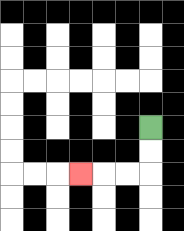{'start': '[6, 5]', 'end': '[3, 7]', 'path_directions': 'D,D,L,L,L', 'path_coordinates': '[[6, 5], [6, 6], [6, 7], [5, 7], [4, 7], [3, 7]]'}